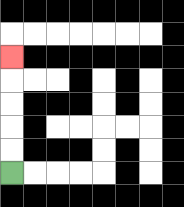{'start': '[0, 7]', 'end': '[0, 2]', 'path_directions': 'U,U,U,U,U', 'path_coordinates': '[[0, 7], [0, 6], [0, 5], [0, 4], [0, 3], [0, 2]]'}